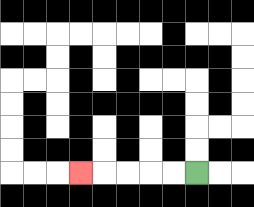{'start': '[8, 7]', 'end': '[3, 7]', 'path_directions': 'L,L,L,L,L', 'path_coordinates': '[[8, 7], [7, 7], [6, 7], [5, 7], [4, 7], [3, 7]]'}